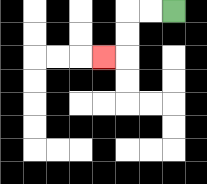{'start': '[7, 0]', 'end': '[4, 2]', 'path_directions': 'L,L,D,D,L', 'path_coordinates': '[[7, 0], [6, 0], [5, 0], [5, 1], [5, 2], [4, 2]]'}